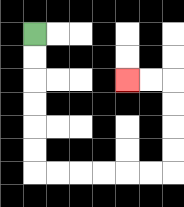{'start': '[1, 1]', 'end': '[5, 3]', 'path_directions': 'D,D,D,D,D,D,R,R,R,R,R,R,U,U,U,U,L,L', 'path_coordinates': '[[1, 1], [1, 2], [1, 3], [1, 4], [1, 5], [1, 6], [1, 7], [2, 7], [3, 7], [4, 7], [5, 7], [6, 7], [7, 7], [7, 6], [7, 5], [7, 4], [7, 3], [6, 3], [5, 3]]'}